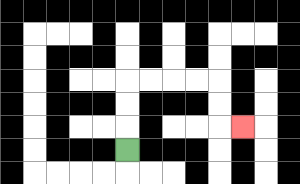{'start': '[5, 6]', 'end': '[10, 5]', 'path_directions': 'U,U,U,R,R,R,R,D,D,R', 'path_coordinates': '[[5, 6], [5, 5], [5, 4], [5, 3], [6, 3], [7, 3], [8, 3], [9, 3], [9, 4], [9, 5], [10, 5]]'}